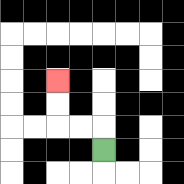{'start': '[4, 6]', 'end': '[2, 3]', 'path_directions': 'U,L,L,U,U', 'path_coordinates': '[[4, 6], [4, 5], [3, 5], [2, 5], [2, 4], [2, 3]]'}